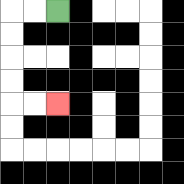{'start': '[2, 0]', 'end': '[2, 4]', 'path_directions': 'L,L,D,D,D,D,R,R', 'path_coordinates': '[[2, 0], [1, 0], [0, 0], [0, 1], [0, 2], [0, 3], [0, 4], [1, 4], [2, 4]]'}